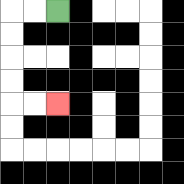{'start': '[2, 0]', 'end': '[2, 4]', 'path_directions': 'L,L,D,D,D,D,R,R', 'path_coordinates': '[[2, 0], [1, 0], [0, 0], [0, 1], [0, 2], [0, 3], [0, 4], [1, 4], [2, 4]]'}